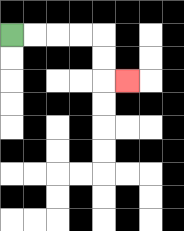{'start': '[0, 1]', 'end': '[5, 3]', 'path_directions': 'R,R,R,R,D,D,R', 'path_coordinates': '[[0, 1], [1, 1], [2, 1], [3, 1], [4, 1], [4, 2], [4, 3], [5, 3]]'}